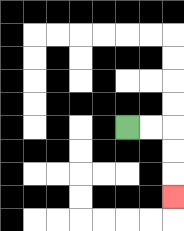{'start': '[5, 5]', 'end': '[7, 8]', 'path_directions': 'R,R,D,D,D', 'path_coordinates': '[[5, 5], [6, 5], [7, 5], [7, 6], [7, 7], [7, 8]]'}